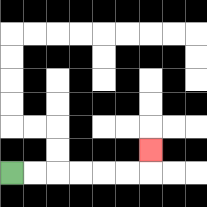{'start': '[0, 7]', 'end': '[6, 6]', 'path_directions': 'R,R,R,R,R,R,U', 'path_coordinates': '[[0, 7], [1, 7], [2, 7], [3, 7], [4, 7], [5, 7], [6, 7], [6, 6]]'}